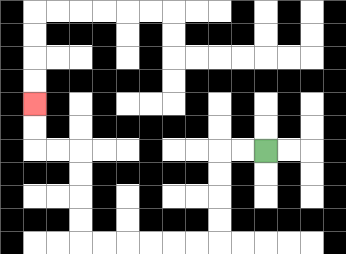{'start': '[11, 6]', 'end': '[1, 4]', 'path_directions': 'L,L,D,D,D,D,L,L,L,L,L,L,U,U,U,U,L,L,U,U', 'path_coordinates': '[[11, 6], [10, 6], [9, 6], [9, 7], [9, 8], [9, 9], [9, 10], [8, 10], [7, 10], [6, 10], [5, 10], [4, 10], [3, 10], [3, 9], [3, 8], [3, 7], [3, 6], [2, 6], [1, 6], [1, 5], [1, 4]]'}